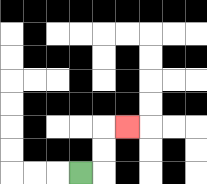{'start': '[3, 7]', 'end': '[5, 5]', 'path_directions': 'R,U,U,R', 'path_coordinates': '[[3, 7], [4, 7], [4, 6], [4, 5], [5, 5]]'}